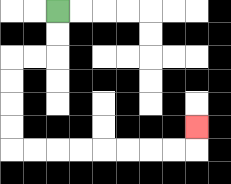{'start': '[2, 0]', 'end': '[8, 5]', 'path_directions': 'D,D,L,L,D,D,D,D,R,R,R,R,R,R,R,R,U', 'path_coordinates': '[[2, 0], [2, 1], [2, 2], [1, 2], [0, 2], [0, 3], [0, 4], [0, 5], [0, 6], [1, 6], [2, 6], [3, 6], [4, 6], [5, 6], [6, 6], [7, 6], [8, 6], [8, 5]]'}